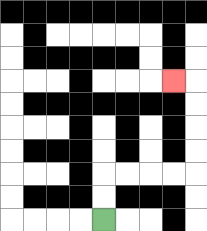{'start': '[4, 9]', 'end': '[7, 3]', 'path_directions': 'U,U,R,R,R,R,U,U,U,U,L', 'path_coordinates': '[[4, 9], [4, 8], [4, 7], [5, 7], [6, 7], [7, 7], [8, 7], [8, 6], [8, 5], [8, 4], [8, 3], [7, 3]]'}